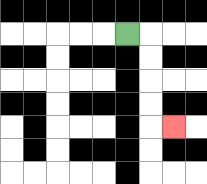{'start': '[5, 1]', 'end': '[7, 5]', 'path_directions': 'R,D,D,D,D,R', 'path_coordinates': '[[5, 1], [6, 1], [6, 2], [6, 3], [6, 4], [6, 5], [7, 5]]'}